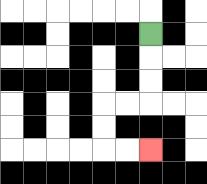{'start': '[6, 1]', 'end': '[6, 6]', 'path_directions': 'D,D,D,L,L,D,D,R,R', 'path_coordinates': '[[6, 1], [6, 2], [6, 3], [6, 4], [5, 4], [4, 4], [4, 5], [4, 6], [5, 6], [6, 6]]'}